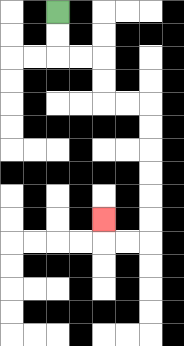{'start': '[2, 0]', 'end': '[4, 9]', 'path_directions': 'D,D,R,R,D,D,R,R,D,D,D,D,D,D,L,L,U', 'path_coordinates': '[[2, 0], [2, 1], [2, 2], [3, 2], [4, 2], [4, 3], [4, 4], [5, 4], [6, 4], [6, 5], [6, 6], [6, 7], [6, 8], [6, 9], [6, 10], [5, 10], [4, 10], [4, 9]]'}